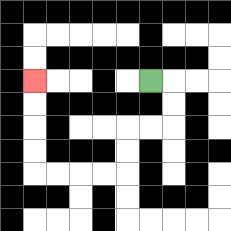{'start': '[6, 3]', 'end': '[1, 3]', 'path_directions': 'R,D,D,L,L,D,D,L,L,L,L,U,U,U,U', 'path_coordinates': '[[6, 3], [7, 3], [7, 4], [7, 5], [6, 5], [5, 5], [5, 6], [5, 7], [4, 7], [3, 7], [2, 7], [1, 7], [1, 6], [1, 5], [1, 4], [1, 3]]'}